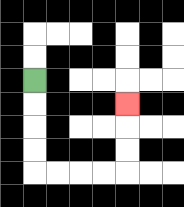{'start': '[1, 3]', 'end': '[5, 4]', 'path_directions': 'D,D,D,D,R,R,R,R,U,U,U', 'path_coordinates': '[[1, 3], [1, 4], [1, 5], [1, 6], [1, 7], [2, 7], [3, 7], [4, 7], [5, 7], [5, 6], [5, 5], [5, 4]]'}